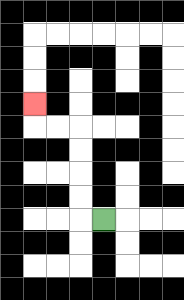{'start': '[4, 9]', 'end': '[1, 4]', 'path_directions': 'L,U,U,U,U,L,L,U', 'path_coordinates': '[[4, 9], [3, 9], [3, 8], [3, 7], [3, 6], [3, 5], [2, 5], [1, 5], [1, 4]]'}